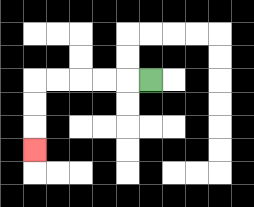{'start': '[6, 3]', 'end': '[1, 6]', 'path_directions': 'L,L,L,L,L,D,D,D', 'path_coordinates': '[[6, 3], [5, 3], [4, 3], [3, 3], [2, 3], [1, 3], [1, 4], [1, 5], [1, 6]]'}